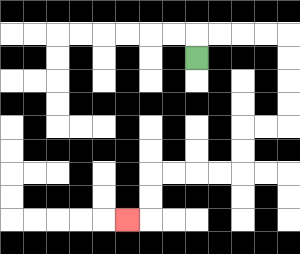{'start': '[8, 2]', 'end': '[5, 9]', 'path_directions': 'U,R,R,R,R,D,D,D,D,L,L,D,D,L,L,L,L,D,D,L', 'path_coordinates': '[[8, 2], [8, 1], [9, 1], [10, 1], [11, 1], [12, 1], [12, 2], [12, 3], [12, 4], [12, 5], [11, 5], [10, 5], [10, 6], [10, 7], [9, 7], [8, 7], [7, 7], [6, 7], [6, 8], [6, 9], [5, 9]]'}